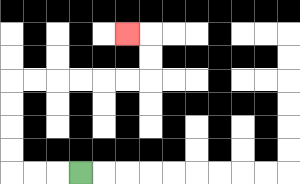{'start': '[3, 7]', 'end': '[5, 1]', 'path_directions': 'L,L,L,U,U,U,U,R,R,R,R,R,R,U,U,L', 'path_coordinates': '[[3, 7], [2, 7], [1, 7], [0, 7], [0, 6], [0, 5], [0, 4], [0, 3], [1, 3], [2, 3], [3, 3], [4, 3], [5, 3], [6, 3], [6, 2], [6, 1], [5, 1]]'}